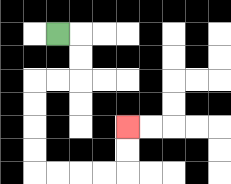{'start': '[2, 1]', 'end': '[5, 5]', 'path_directions': 'R,D,D,L,L,D,D,D,D,R,R,R,R,U,U', 'path_coordinates': '[[2, 1], [3, 1], [3, 2], [3, 3], [2, 3], [1, 3], [1, 4], [1, 5], [1, 6], [1, 7], [2, 7], [3, 7], [4, 7], [5, 7], [5, 6], [5, 5]]'}